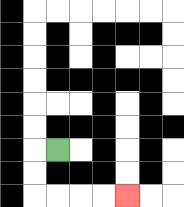{'start': '[2, 6]', 'end': '[5, 8]', 'path_directions': 'L,D,D,R,R,R,R', 'path_coordinates': '[[2, 6], [1, 6], [1, 7], [1, 8], [2, 8], [3, 8], [4, 8], [5, 8]]'}